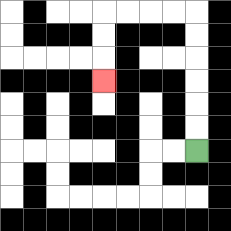{'start': '[8, 6]', 'end': '[4, 3]', 'path_directions': 'U,U,U,U,U,U,L,L,L,L,D,D,D', 'path_coordinates': '[[8, 6], [8, 5], [8, 4], [8, 3], [8, 2], [8, 1], [8, 0], [7, 0], [6, 0], [5, 0], [4, 0], [4, 1], [4, 2], [4, 3]]'}